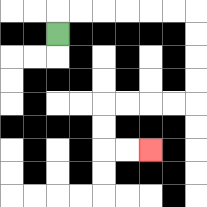{'start': '[2, 1]', 'end': '[6, 6]', 'path_directions': 'U,R,R,R,R,R,R,D,D,D,D,L,L,L,L,D,D,R,R', 'path_coordinates': '[[2, 1], [2, 0], [3, 0], [4, 0], [5, 0], [6, 0], [7, 0], [8, 0], [8, 1], [8, 2], [8, 3], [8, 4], [7, 4], [6, 4], [5, 4], [4, 4], [4, 5], [4, 6], [5, 6], [6, 6]]'}